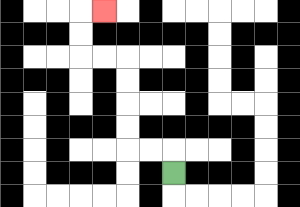{'start': '[7, 7]', 'end': '[4, 0]', 'path_directions': 'U,L,L,U,U,U,U,L,L,U,U,R', 'path_coordinates': '[[7, 7], [7, 6], [6, 6], [5, 6], [5, 5], [5, 4], [5, 3], [5, 2], [4, 2], [3, 2], [3, 1], [3, 0], [4, 0]]'}